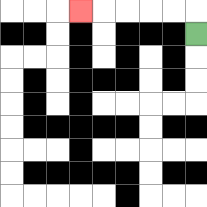{'start': '[8, 1]', 'end': '[3, 0]', 'path_directions': 'U,L,L,L,L,L', 'path_coordinates': '[[8, 1], [8, 0], [7, 0], [6, 0], [5, 0], [4, 0], [3, 0]]'}